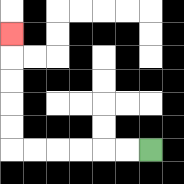{'start': '[6, 6]', 'end': '[0, 1]', 'path_directions': 'L,L,L,L,L,L,U,U,U,U,U', 'path_coordinates': '[[6, 6], [5, 6], [4, 6], [3, 6], [2, 6], [1, 6], [0, 6], [0, 5], [0, 4], [0, 3], [0, 2], [0, 1]]'}